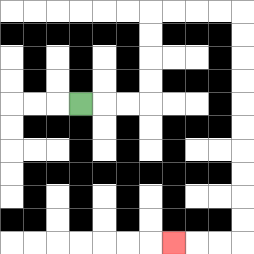{'start': '[3, 4]', 'end': '[7, 10]', 'path_directions': 'R,R,R,U,U,U,U,R,R,R,R,D,D,D,D,D,D,D,D,D,D,L,L,L', 'path_coordinates': '[[3, 4], [4, 4], [5, 4], [6, 4], [6, 3], [6, 2], [6, 1], [6, 0], [7, 0], [8, 0], [9, 0], [10, 0], [10, 1], [10, 2], [10, 3], [10, 4], [10, 5], [10, 6], [10, 7], [10, 8], [10, 9], [10, 10], [9, 10], [8, 10], [7, 10]]'}